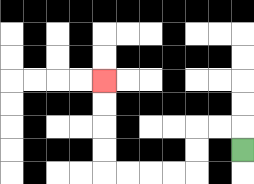{'start': '[10, 6]', 'end': '[4, 3]', 'path_directions': 'U,L,L,D,D,L,L,L,L,U,U,U,U', 'path_coordinates': '[[10, 6], [10, 5], [9, 5], [8, 5], [8, 6], [8, 7], [7, 7], [6, 7], [5, 7], [4, 7], [4, 6], [4, 5], [4, 4], [4, 3]]'}